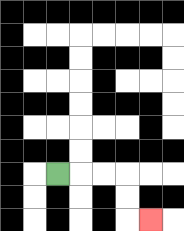{'start': '[2, 7]', 'end': '[6, 9]', 'path_directions': 'R,R,R,D,D,R', 'path_coordinates': '[[2, 7], [3, 7], [4, 7], [5, 7], [5, 8], [5, 9], [6, 9]]'}